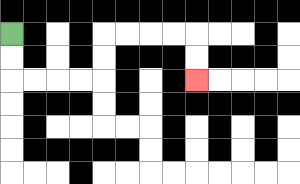{'start': '[0, 1]', 'end': '[8, 3]', 'path_directions': 'D,D,R,R,R,R,U,U,R,R,R,R,D,D', 'path_coordinates': '[[0, 1], [0, 2], [0, 3], [1, 3], [2, 3], [3, 3], [4, 3], [4, 2], [4, 1], [5, 1], [6, 1], [7, 1], [8, 1], [8, 2], [8, 3]]'}